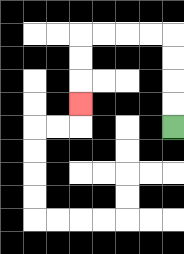{'start': '[7, 5]', 'end': '[3, 4]', 'path_directions': 'U,U,U,U,L,L,L,L,D,D,D', 'path_coordinates': '[[7, 5], [7, 4], [7, 3], [7, 2], [7, 1], [6, 1], [5, 1], [4, 1], [3, 1], [3, 2], [3, 3], [3, 4]]'}